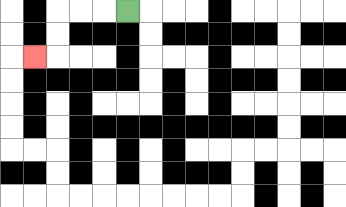{'start': '[5, 0]', 'end': '[1, 2]', 'path_directions': 'L,L,L,D,D,L', 'path_coordinates': '[[5, 0], [4, 0], [3, 0], [2, 0], [2, 1], [2, 2], [1, 2]]'}